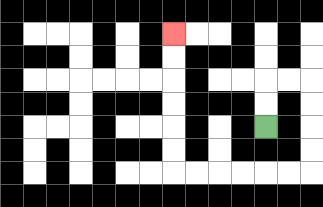{'start': '[11, 5]', 'end': '[7, 1]', 'path_directions': 'U,U,R,R,D,D,D,D,L,L,L,L,L,L,U,U,U,U,U,U', 'path_coordinates': '[[11, 5], [11, 4], [11, 3], [12, 3], [13, 3], [13, 4], [13, 5], [13, 6], [13, 7], [12, 7], [11, 7], [10, 7], [9, 7], [8, 7], [7, 7], [7, 6], [7, 5], [7, 4], [7, 3], [7, 2], [7, 1]]'}